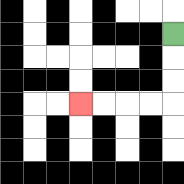{'start': '[7, 1]', 'end': '[3, 4]', 'path_directions': 'D,D,D,L,L,L,L', 'path_coordinates': '[[7, 1], [7, 2], [7, 3], [7, 4], [6, 4], [5, 4], [4, 4], [3, 4]]'}